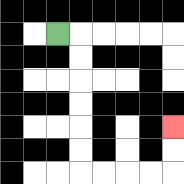{'start': '[2, 1]', 'end': '[7, 5]', 'path_directions': 'R,D,D,D,D,D,D,R,R,R,R,U,U', 'path_coordinates': '[[2, 1], [3, 1], [3, 2], [3, 3], [3, 4], [3, 5], [3, 6], [3, 7], [4, 7], [5, 7], [6, 7], [7, 7], [7, 6], [7, 5]]'}